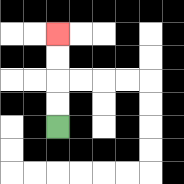{'start': '[2, 5]', 'end': '[2, 1]', 'path_directions': 'U,U,U,U', 'path_coordinates': '[[2, 5], [2, 4], [2, 3], [2, 2], [2, 1]]'}